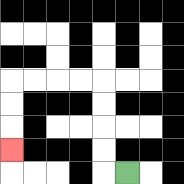{'start': '[5, 7]', 'end': '[0, 6]', 'path_directions': 'L,U,U,U,U,L,L,L,L,D,D,D', 'path_coordinates': '[[5, 7], [4, 7], [4, 6], [4, 5], [4, 4], [4, 3], [3, 3], [2, 3], [1, 3], [0, 3], [0, 4], [0, 5], [0, 6]]'}